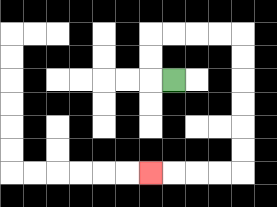{'start': '[7, 3]', 'end': '[6, 7]', 'path_directions': 'L,U,U,R,R,R,R,D,D,D,D,D,D,L,L,L,L', 'path_coordinates': '[[7, 3], [6, 3], [6, 2], [6, 1], [7, 1], [8, 1], [9, 1], [10, 1], [10, 2], [10, 3], [10, 4], [10, 5], [10, 6], [10, 7], [9, 7], [8, 7], [7, 7], [6, 7]]'}